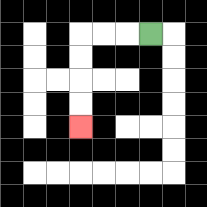{'start': '[6, 1]', 'end': '[3, 5]', 'path_directions': 'L,L,L,D,D,D,D', 'path_coordinates': '[[6, 1], [5, 1], [4, 1], [3, 1], [3, 2], [3, 3], [3, 4], [3, 5]]'}